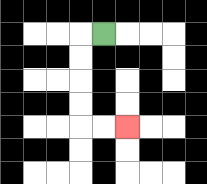{'start': '[4, 1]', 'end': '[5, 5]', 'path_directions': 'L,D,D,D,D,R,R', 'path_coordinates': '[[4, 1], [3, 1], [3, 2], [3, 3], [3, 4], [3, 5], [4, 5], [5, 5]]'}